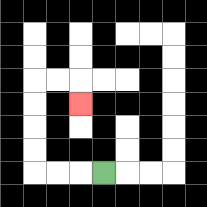{'start': '[4, 7]', 'end': '[3, 4]', 'path_directions': 'L,L,L,U,U,U,U,R,R,D', 'path_coordinates': '[[4, 7], [3, 7], [2, 7], [1, 7], [1, 6], [1, 5], [1, 4], [1, 3], [2, 3], [3, 3], [3, 4]]'}